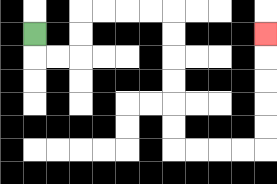{'start': '[1, 1]', 'end': '[11, 1]', 'path_directions': 'D,R,R,U,U,R,R,R,R,D,D,D,D,D,D,R,R,R,R,U,U,U,U,U', 'path_coordinates': '[[1, 1], [1, 2], [2, 2], [3, 2], [3, 1], [3, 0], [4, 0], [5, 0], [6, 0], [7, 0], [7, 1], [7, 2], [7, 3], [7, 4], [7, 5], [7, 6], [8, 6], [9, 6], [10, 6], [11, 6], [11, 5], [11, 4], [11, 3], [11, 2], [11, 1]]'}